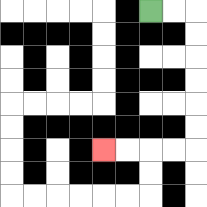{'start': '[6, 0]', 'end': '[4, 6]', 'path_directions': 'R,R,D,D,D,D,D,D,L,L,L,L', 'path_coordinates': '[[6, 0], [7, 0], [8, 0], [8, 1], [8, 2], [8, 3], [8, 4], [8, 5], [8, 6], [7, 6], [6, 6], [5, 6], [4, 6]]'}